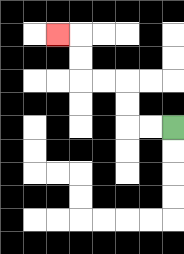{'start': '[7, 5]', 'end': '[2, 1]', 'path_directions': 'L,L,U,U,L,L,U,U,L', 'path_coordinates': '[[7, 5], [6, 5], [5, 5], [5, 4], [5, 3], [4, 3], [3, 3], [3, 2], [3, 1], [2, 1]]'}